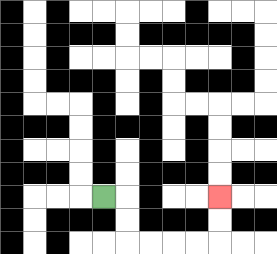{'start': '[4, 8]', 'end': '[9, 8]', 'path_directions': 'R,D,D,R,R,R,R,U,U', 'path_coordinates': '[[4, 8], [5, 8], [5, 9], [5, 10], [6, 10], [7, 10], [8, 10], [9, 10], [9, 9], [9, 8]]'}